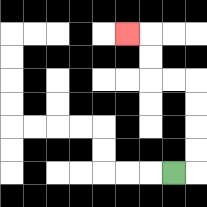{'start': '[7, 7]', 'end': '[5, 1]', 'path_directions': 'R,U,U,U,U,L,L,U,U,L', 'path_coordinates': '[[7, 7], [8, 7], [8, 6], [8, 5], [8, 4], [8, 3], [7, 3], [6, 3], [6, 2], [6, 1], [5, 1]]'}